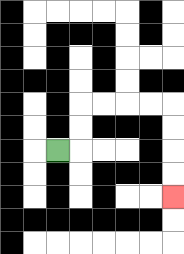{'start': '[2, 6]', 'end': '[7, 8]', 'path_directions': 'R,U,U,R,R,R,R,D,D,D,D', 'path_coordinates': '[[2, 6], [3, 6], [3, 5], [3, 4], [4, 4], [5, 4], [6, 4], [7, 4], [7, 5], [7, 6], [7, 7], [7, 8]]'}